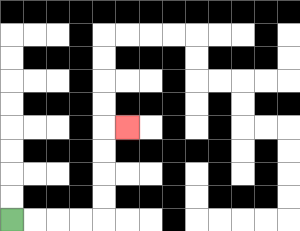{'start': '[0, 9]', 'end': '[5, 5]', 'path_directions': 'R,R,R,R,U,U,U,U,R', 'path_coordinates': '[[0, 9], [1, 9], [2, 9], [3, 9], [4, 9], [4, 8], [4, 7], [4, 6], [4, 5], [5, 5]]'}